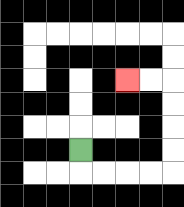{'start': '[3, 6]', 'end': '[5, 3]', 'path_directions': 'D,R,R,R,R,U,U,U,U,L,L', 'path_coordinates': '[[3, 6], [3, 7], [4, 7], [5, 7], [6, 7], [7, 7], [7, 6], [7, 5], [7, 4], [7, 3], [6, 3], [5, 3]]'}